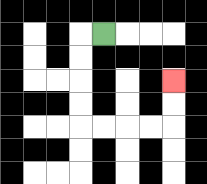{'start': '[4, 1]', 'end': '[7, 3]', 'path_directions': 'L,D,D,D,D,R,R,R,R,U,U', 'path_coordinates': '[[4, 1], [3, 1], [3, 2], [3, 3], [3, 4], [3, 5], [4, 5], [5, 5], [6, 5], [7, 5], [7, 4], [7, 3]]'}